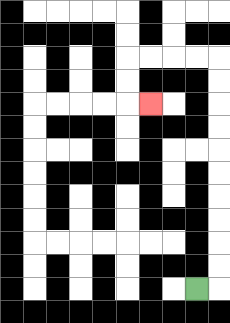{'start': '[8, 12]', 'end': '[6, 4]', 'path_directions': 'R,U,U,U,U,U,U,U,U,U,U,L,L,L,L,D,D,R', 'path_coordinates': '[[8, 12], [9, 12], [9, 11], [9, 10], [9, 9], [9, 8], [9, 7], [9, 6], [9, 5], [9, 4], [9, 3], [9, 2], [8, 2], [7, 2], [6, 2], [5, 2], [5, 3], [5, 4], [6, 4]]'}